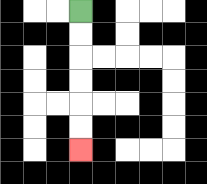{'start': '[3, 0]', 'end': '[3, 6]', 'path_directions': 'D,D,D,D,D,D', 'path_coordinates': '[[3, 0], [3, 1], [3, 2], [3, 3], [3, 4], [3, 5], [3, 6]]'}